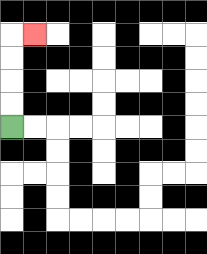{'start': '[0, 5]', 'end': '[1, 1]', 'path_directions': 'U,U,U,U,R', 'path_coordinates': '[[0, 5], [0, 4], [0, 3], [0, 2], [0, 1], [1, 1]]'}